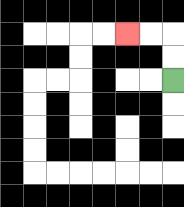{'start': '[7, 3]', 'end': '[5, 1]', 'path_directions': 'U,U,L,L', 'path_coordinates': '[[7, 3], [7, 2], [7, 1], [6, 1], [5, 1]]'}